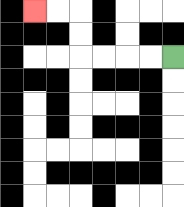{'start': '[7, 2]', 'end': '[1, 0]', 'path_directions': 'L,L,L,L,U,U,L,L', 'path_coordinates': '[[7, 2], [6, 2], [5, 2], [4, 2], [3, 2], [3, 1], [3, 0], [2, 0], [1, 0]]'}